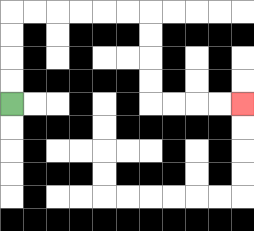{'start': '[0, 4]', 'end': '[10, 4]', 'path_directions': 'U,U,U,U,R,R,R,R,R,R,D,D,D,D,R,R,R,R', 'path_coordinates': '[[0, 4], [0, 3], [0, 2], [0, 1], [0, 0], [1, 0], [2, 0], [3, 0], [4, 0], [5, 0], [6, 0], [6, 1], [6, 2], [6, 3], [6, 4], [7, 4], [8, 4], [9, 4], [10, 4]]'}